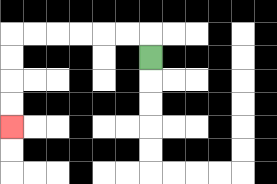{'start': '[6, 2]', 'end': '[0, 5]', 'path_directions': 'U,L,L,L,L,L,L,D,D,D,D', 'path_coordinates': '[[6, 2], [6, 1], [5, 1], [4, 1], [3, 1], [2, 1], [1, 1], [0, 1], [0, 2], [0, 3], [0, 4], [0, 5]]'}